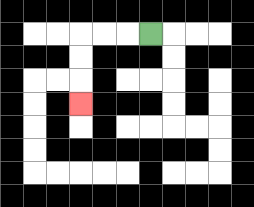{'start': '[6, 1]', 'end': '[3, 4]', 'path_directions': 'L,L,L,D,D,D', 'path_coordinates': '[[6, 1], [5, 1], [4, 1], [3, 1], [3, 2], [3, 3], [3, 4]]'}